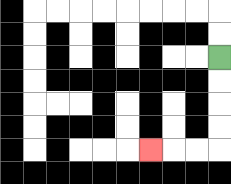{'start': '[9, 2]', 'end': '[6, 6]', 'path_directions': 'D,D,D,D,L,L,L', 'path_coordinates': '[[9, 2], [9, 3], [9, 4], [9, 5], [9, 6], [8, 6], [7, 6], [6, 6]]'}